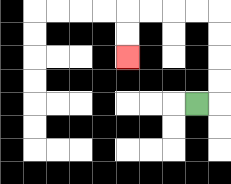{'start': '[8, 4]', 'end': '[5, 2]', 'path_directions': 'R,U,U,U,U,L,L,L,L,D,D', 'path_coordinates': '[[8, 4], [9, 4], [9, 3], [9, 2], [9, 1], [9, 0], [8, 0], [7, 0], [6, 0], [5, 0], [5, 1], [5, 2]]'}